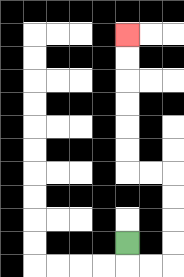{'start': '[5, 10]', 'end': '[5, 1]', 'path_directions': 'D,R,R,U,U,U,U,L,L,U,U,U,U,U,U', 'path_coordinates': '[[5, 10], [5, 11], [6, 11], [7, 11], [7, 10], [7, 9], [7, 8], [7, 7], [6, 7], [5, 7], [5, 6], [5, 5], [5, 4], [5, 3], [5, 2], [5, 1]]'}